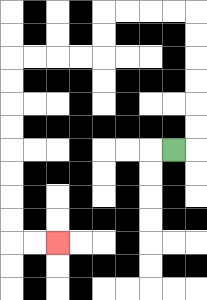{'start': '[7, 6]', 'end': '[2, 10]', 'path_directions': 'R,U,U,U,U,U,U,L,L,L,L,D,D,L,L,L,L,D,D,D,D,D,D,D,D,R,R', 'path_coordinates': '[[7, 6], [8, 6], [8, 5], [8, 4], [8, 3], [8, 2], [8, 1], [8, 0], [7, 0], [6, 0], [5, 0], [4, 0], [4, 1], [4, 2], [3, 2], [2, 2], [1, 2], [0, 2], [0, 3], [0, 4], [0, 5], [0, 6], [0, 7], [0, 8], [0, 9], [0, 10], [1, 10], [2, 10]]'}